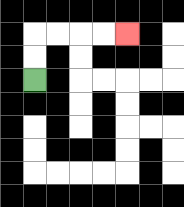{'start': '[1, 3]', 'end': '[5, 1]', 'path_directions': 'U,U,R,R,R,R', 'path_coordinates': '[[1, 3], [1, 2], [1, 1], [2, 1], [3, 1], [4, 1], [5, 1]]'}